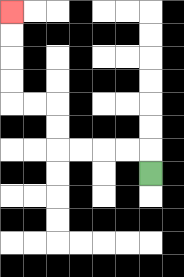{'start': '[6, 7]', 'end': '[0, 0]', 'path_directions': 'U,L,L,L,L,U,U,L,L,U,U,U,U', 'path_coordinates': '[[6, 7], [6, 6], [5, 6], [4, 6], [3, 6], [2, 6], [2, 5], [2, 4], [1, 4], [0, 4], [0, 3], [0, 2], [0, 1], [0, 0]]'}